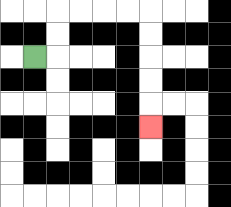{'start': '[1, 2]', 'end': '[6, 5]', 'path_directions': 'R,U,U,R,R,R,R,D,D,D,D,D', 'path_coordinates': '[[1, 2], [2, 2], [2, 1], [2, 0], [3, 0], [4, 0], [5, 0], [6, 0], [6, 1], [6, 2], [6, 3], [6, 4], [6, 5]]'}